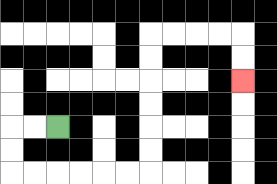{'start': '[2, 5]', 'end': '[10, 3]', 'path_directions': 'L,L,D,D,R,R,R,R,R,R,U,U,U,U,U,U,R,R,R,R,D,D', 'path_coordinates': '[[2, 5], [1, 5], [0, 5], [0, 6], [0, 7], [1, 7], [2, 7], [3, 7], [4, 7], [5, 7], [6, 7], [6, 6], [6, 5], [6, 4], [6, 3], [6, 2], [6, 1], [7, 1], [8, 1], [9, 1], [10, 1], [10, 2], [10, 3]]'}